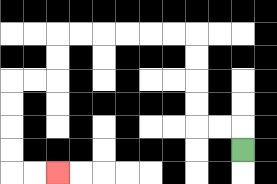{'start': '[10, 6]', 'end': '[2, 7]', 'path_directions': 'U,L,L,U,U,U,U,L,L,L,L,L,L,D,D,L,L,D,D,D,D,R,R', 'path_coordinates': '[[10, 6], [10, 5], [9, 5], [8, 5], [8, 4], [8, 3], [8, 2], [8, 1], [7, 1], [6, 1], [5, 1], [4, 1], [3, 1], [2, 1], [2, 2], [2, 3], [1, 3], [0, 3], [0, 4], [0, 5], [0, 6], [0, 7], [1, 7], [2, 7]]'}